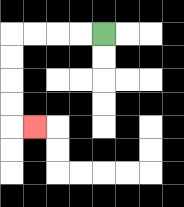{'start': '[4, 1]', 'end': '[1, 5]', 'path_directions': 'L,L,L,L,D,D,D,D,R', 'path_coordinates': '[[4, 1], [3, 1], [2, 1], [1, 1], [0, 1], [0, 2], [0, 3], [0, 4], [0, 5], [1, 5]]'}